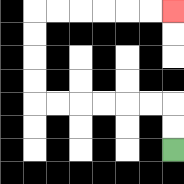{'start': '[7, 6]', 'end': '[7, 0]', 'path_directions': 'U,U,L,L,L,L,L,L,U,U,U,U,R,R,R,R,R,R', 'path_coordinates': '[[7, 6], [7, 5], [7, 4], [6, 4], [5, 4], [4, 4], [3, 4], [2, 4], [1, 4], [1, 3], [1, 2], [1, 1], [1, 0], [2, 0], [3, 0], [4, 0], [5, 0], [6, 0], [7, 0]]'}